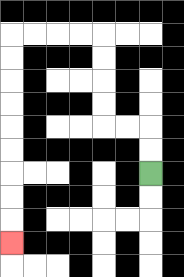{'start': '[6, 7]', 'end': '[0, 10]', 'path_directions': 'U,U,L,L,U,U,U,U,L,L,L,L,D,D,D,D,D,D,D,D,D', 'path_coordinates': '[[6, 7], [6, 6], [6, 5], [5, 5], [4, 5], [4, 4], [4, 3], [4, 2], [4, 1], [3, 1], [2, 1], [1, 1], [0, 1], [0, 2], [0, 3], [0, 4], [0, 5], [0, 6], [0, 7], [0, 8], [0, 9], [0, 10]]'}